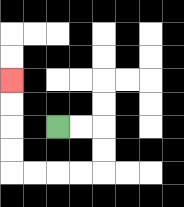{'start': '[2, 5]', 'end': '[0, 3]', 'path_directions': 'R,R,D,D,L,L,L,L,U,U,U,U', 'path_coordinates': '[[2, 5], [3, 5], [4, 5], [4, 6], [4, 7], [3, 7], [2, 7], [1, 7], [0, 7], [0, 6], [0, 5], [0, 4], [0, 3]]'}